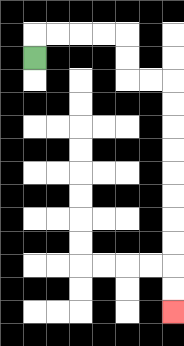{'start': '[1, 2]', 'end': '[7, 13]', 'path_directions': 'U,R,R,R,R,D,D,R,R,D,D,D,D,D,D,D,D,D,D', 'path_coordinates': '[[1, 2], [1, 1], [2, 1], [3, 1], [4, 1], [5, 1], [5, 2], [5, 3], [6, 3], [7, 3], [7, 4], [7, 5], [7, 6], [7, 7], [7, 8], [7, 9], [7, 10], [7, 11], [7, 12], [7, 13]]'}